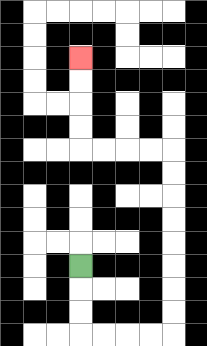{'start': '[3, 11]', 'end': '[3, 2]', 'path_directions': 'D,D,D,R,R,R,R,U,U,U,U,U,U,U,U,L,L,L,L,U,U,U,U', 'path_coordinates': '[[3, 11], [3, 12], [3, 13], [3, 14], [4, 14], [5, 14], [6, 14], [7, 14], [7, 13], [7, 12], [7, 11], [7, 10], [7, 9], [7, 8], [7, 7], [7, 6], [6, 6], [5, 6], [4, 6], [3, 6], [3, 5], [3, 4], [3, 3], [3, 2]]'}